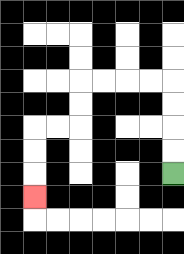{'start': '[7, 7]', 'end': '[1, 8]', 'path_directions': 'U,U,U,U,L,L,L,L,D,D,L,L,D,D,D', 'path_coordinates': '[[7, 7], [7, 6], [7, 5], [7, 4], [7, 3], [6, 3], [5, 3], [4, 3], [3, 3], [3, 4], [3, 5], [2, 5], [1, 5], [1, 6], [1, 7], [1, 8]]'}